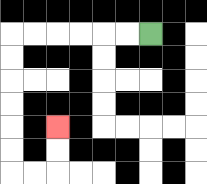{'start': '[6, 1]', 'end': '[2, 5]', 'path_directions': 'L,L,L,L,L,L,D,D,D,D,D,D,R,R,U,U', 'path_coordinates': '[[6, 1], [5, 1], [4, 1], [3, 1], [2, 1], [1, 1], [0, 1], [0, 2], [0, 3], [0, 4], [0, 5], [0, 6], [0, 7], [1, 7], [2, 7], [2, 6], [2, 5]]'}